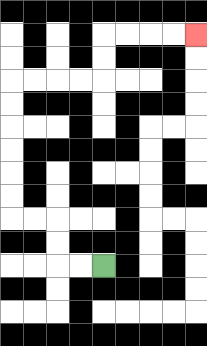{'start': '[4, 11]', 'end': '[8, 1]', 'path_directions': 'L,L,U,U,L,L,U,U,U,U,U,U,R,R,R,R,U,U,R,R,R,R', 'path_coordinates': '[[4, 11], [3, 11], [2, 11], [2, 10], [2, 9], [1, 9], [0, 9], [0, 8], [0, 7], [0, 6], [0, 5], [0, 4], [0, 3], [1, 3], [2, 3], [3, 3], [4, 3], [4, 2], [4, 1], [5, 1], [6, 1], [7, 1], [8, 1]]'}